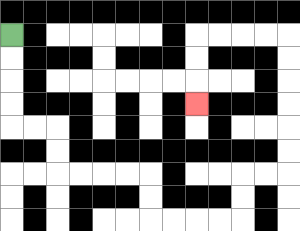{'start': '[0, 1]', 'end': '[8, 4]', 'path_directions': 'D,D,D,D,R,R,D,D,R,R,R,R,D,D,R,R,R,R,U,U,R,R,U,U,U,U,U,U,L,L,L,L,D,D,D', 'path_coordinates': '[[0, 1], [0, 2], [0, 3], [0, 4], [0, 5], [1, 5], [2, 5], [2, 6], [2, 7], [3, 7], [4, 7], [5, 7], [6, 7], [6, 8], [6, 9], [7, 9], [8, 9], [9, 9], [10, 9], [10, 8], [10, 7], [11, 7], [12, 7], [12, 6], [12, 5], [12, 4], [12, 3], [12, 2], [12, 1], [11, 1], [10, 1], [9, 1], [8, 1], [8, 2], [8, 3], [8, 4]]'}